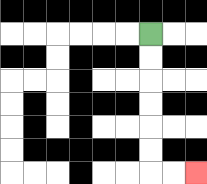{'start': '[6, 1]', 'end': '[8, 7]', 'path_directions': 'D,D,D,D,D,D,R,R', 'path_coordinates': '[[6, 1], [6, 2], [6, 3], [6, 4], [6, 5], [6, 6], [6, 7], [7, 7], [8, 7]]'}